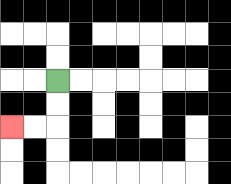{'start': '[2, 3]', 'end': '[0, 5]', 'path_directions': 'D,D,L,L', 'path_coordinates': '[[2, 3], [2, 4], [2, 5], [1, 5], [0, 5]]'}